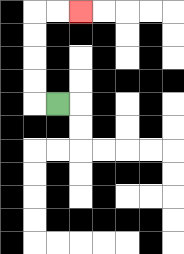{'start': '[2, 4]', 'end': '[3, 0]', 'path_directions': 'L,U,U,U,U,R,R', 'path_coordinates': '[[2, 4], [1, 4], [1, 3], [1, 2], [1, 1], [1, 0], [2, 0], [3, 0]]'}